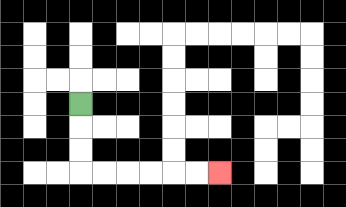{'start': '[3, 4]', 'end': '[9, 7]', 'path_directions': 'D,D,D,R,R,R,R,R,R', 'path_coordinates': '[[3, 4], [3, 5], [3, 6], [3, 7], [4, 7], [5, 7], [6, 7], [7, 7], [8, 7], [9, 7]]'}